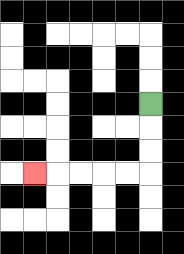{'start': '[6, 4]', 'end': '[1, 7]', 'path_directions': 'D,D,D,L,L,L,L,L', 'path_coordinates': '[[6, 4], [6, 5], [6, 6], [6, 7], [5, 7], [4, 7], [3, 7], [2, 7], [1, 7]]'}